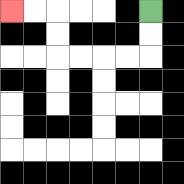{'start': '[6, 0]', 'end': '[0, 0]', 'path_directions': 'D,D,L,L,L,L,U,U,L,L', 'path_coordinates': '[[6, 0], [6, 1], [6, 2], [5, 2], [4, 2], [3, 2], [2, 2], [2, 1], [2, 0], [1, 0], [0, 0]]'}